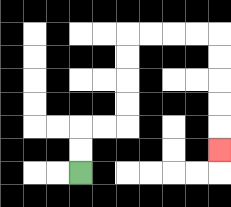{'start': '[3, 7]', 'end': '[9, 6]', 'path_directions': 'U,U,R,R,U,U,U,U,R,R,R,R,D,D,D,D,D', 'path_coordinates': '[[3, 7], [3, 6], [3, 5], [4, 5], [5, 5], [5, 4], [5, 3], [5, 2], [5, 1], [6, 1], [7, 1], [8, 1], [9, 1], [9, 2], [9, 3], [9, 4], [9, 5], [9, 6]]'}